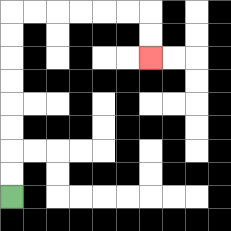{'start': '[0, 8]', 'end': '[6, 2]', 'path_directions': 'U,U,U,U,U,U,U,U,R,R,R,R,R,R,D,D', 'path_coordinates': '[[0, 8], [0, 7], [0, 6], [0, 5], [0, 4], [0, 3], [0, 2], [0, 1], [0, 0], [1, 0], [2, 0], [3, 0], [4, 0], [5, 0], [6, 0], [6, 1], [6, 2]]'}